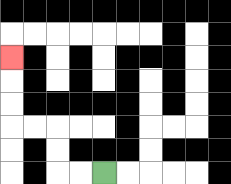{'start': '[4, 7]', 'end': '[0, 2]', 'path_directions': 'L,L,U,U,L,L,U,U,U', 'path_coordinates': '[[4, 7], [3, 7], [2, 7], [2, 6], [2, 5], [1, 5], [0, 5], [0, 4], [0, 3], [0, 2]]'}